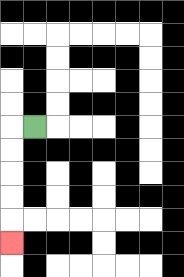{'start': '[1, 5]', 'end': '[0, 10]', 'path_directions': 'L,D,D,D,D,D', 'path_coordinates': '[[1, 5], [0, 5], [0, 6], [0, 7], [0, 8], [0, 9], [0, 10]]'}